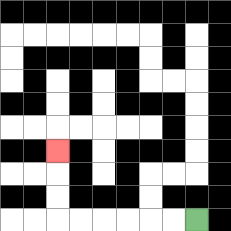{'start': '[8, 9]', 'end': '[2, 6]', 'path_directions': 'L,L,L,L,L,L,U,U,U', 'path_coordinates': '[[8, 9], [7, 9], [6, 9], [5, 9], [4, 9], [3, 9], [2, 9], [2, 8], [2, 7], [2, 6]]'}